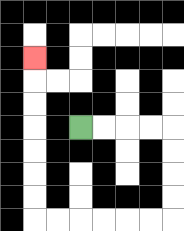{'start': '[3, 5]', 'end': '[1, 2]', 'path_directions': 'R,R,R,R,D,D,D,D,L,L,L,L,L,L,U,U,U,U,U,U,U', 'path_coordinates': '[[3, 5], [4, 5], [5, 5], [6, 5], [7, 5], [7, 6], [7, 7], [7, 8], [7, 9], [6, 9], [5, 9], [4, 9], [3, 9], [2, 9], [1, 9], [1, 8], [1, 7], [1, 6], [1, 5], [1, 4], [1, 3], [1, 2]]'}